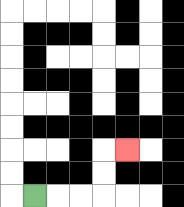{'start': '[1, 8]', 'end': '[5, 6]', 'path_directions': 'R,R,R,U,U,R', 'path_coordinates': '[[1, 8], [2, 8], [3, 8], [4, 8], [4, 7], [4, 6], [5, 6]]'}